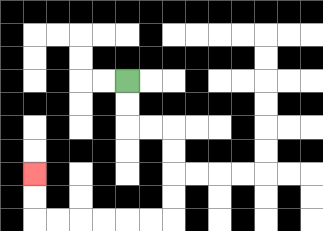{'start': '[5, 3]', 'end': '[1, 7]', 'path_directions': 'D,D,R,R,D,D,D,D,L,L,L,L,L,L,U,U', 'path_coordinates': '[[5, 3], [5, 4], [5, 5], [6, 5], [7, 5], [7, 6], [7, 7], [7, 8], [7, 9], [6, 9], [5, 9], [4, 9], [3, 9], [2, 9], [1, 9], [1, 8], [1, 7]]'}